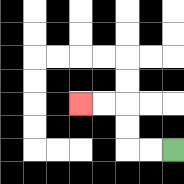{'start': '[7, 6]', 'end': '[3, 4]', 'path_directions': 'L,L,U,U,L,L', 'path_coordinates': '[[7, 6], [6, 6], [5, 6], [5, 5], [5, 4], [4, 4], [3, 4]]'}